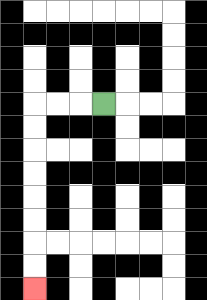{'start': '[4, 4]', 'end': '[1, 12]', 'path_directions': 'L,L,L,D,D,D,D,D,D,D,D', 'path_coordinates': '[[4, 4], [3, 4], [2, 4], [1, 4], [1, 5], [1, 6], [1, 7], [1, 8], [1, 9], [1, 10], [1, 11], [1, 12]]'}